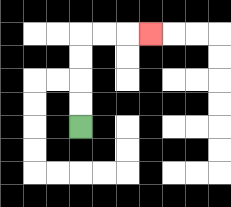{'start': '[3, 5]', 'end': '[6, 1]', 'path_directions': 'U,U,U,U,R,R,R', 'path_coordinates': '[[3, 5], [3, 4], [3, 3], [3, 2], [3, 1], [4, 1], [5, 1], [6, 1]]'}